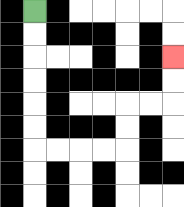{'start': '[1, 0]', 'end': '[7, 2]', 'path_directions': 'D,D,D,D,D,D,R,R,R,R,U,U,R,R,U,U', 'path_coordinates': '[[1, 0], [1, 1], [1, 2], [1, 3], [1, 4], [1, 5], [1, 6], [2, 6], [3, 6], [4, 6], [5, 6], [5, 5], [5, 4], [6, 4], [7, 4], [7, 3], [7, 2]]'}